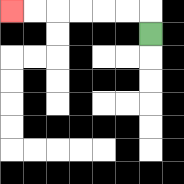{'start': '[6, 1]', 'end': '[0, 0]', 'path_directions': 'U,L,L,L,L,L,L', 'path_coordinates': '[[6, 1], [6, 0], [5, 0], [4, 0], [3, 0], [2, 0], [1, 0], [0, 0]]'}